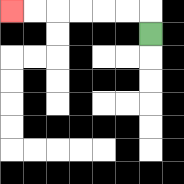{'start': '[6, 1]', 'end': '[0, 0]', 'path_directions': 'U,L,L,L,L,L,L', 'path_coordinates': '[[6, 1], [6, 0], [5, 0], [4, 0], [3, 0], [2, 0], [1, 0], [0, 0]]'}